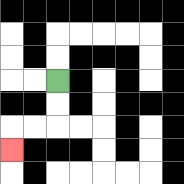{'start': '[2, 3]', 'end': '[0, 6]', 'path_directions': 'D,D,L,L,D', 'path_coordinates': '[[2, 3], [2, 4], [2, 5], [1, 5], [0, 5], [0, 6]]'}